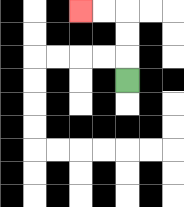{'start': '[5, 3]', 'end': '[3, 0]', 'path_directions': 'U,U,U,L,L', 'path_coordinates': '[[5, 3], [5, 2], [5, 1], [5, 0], [4, 0], [3, 0]]'}